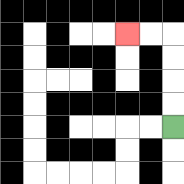{'start': '[7, 5]', 'end': '[5, 1]', 'path_directions': 'U,U,U,U,L,L', 'path_coordinates': '[[7, 5], [7, 4], [7, 3], [7, 2], [7, 1], [6, 1], [5, 1]]'}